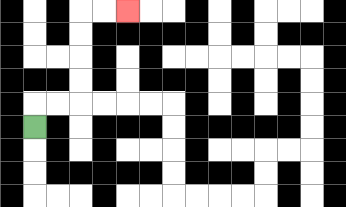{'start': '[1, 5]', 'end': '[5, 0]', 'path_directions': 'U,R,R,U,U,U,U,R,R', 'path_coordinates': '[[1, 5], [1, 4], [2, 4], [3, 4], [3, 3], [3, 2], [3, 1], [3, 0], [4, 0], [5, 0]]'}